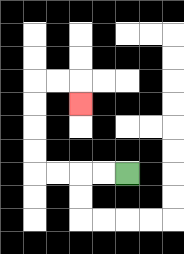{'start': '[5, 7]', 'end': '[3, 4]', 'path_directions': 'L,L,L,L,U,U,U,U,R,R,D', 'path_coordinates': '[[5, 7], [4, 7], [3, 7], [2, 7], [1, 7], [1, 6], [1, 5], [1, 4], [1, 3], [2, 3], [3, 3], [3, 4]]'}